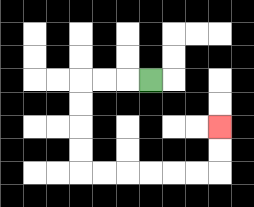{'start': '[6, 3]', 'end': '[9, 5]', 'path_directions': 'L,L,L,D,D,D,D,R,R,R,R,R,R,U,U', 'path_coordinates': '[[6, 3], [5, 3], [4, 3], [3, 3], [3, 4], [3, 5], [3, 6], [3, 7], [4, 7], [5, 7], [6, 7], [7, 7], [8, 7], [9, 7], [9, 6], [9, 5]]'}